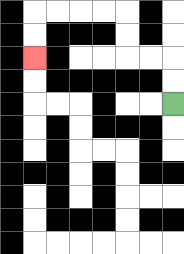{'start': '[7, 4]', 'end': '[1, 2]', 'path_directions': 'U,U,L,L,U,U,L,L,L,L,D,D', 'path_coordinates': '[[7, 4], [7, 3], [7, 2], [6, 2], [5, 2], [5, 1], [5, 0], [4, 0], [3, 0], [2, 0], [1, 0], [1, 1], [1, 2]]'}